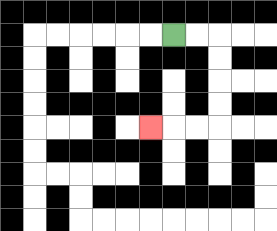{'start': '[7, 1]', 'end': '[6, 5]', 'path_directions': 'R,R,D,D,D,D,L,L,L', 'path_coordinates': '[[7, 1], [8, 1], [9, 1], [9, 2], [9, 3], [9, 4], [9, 5], [8, 5], [7, 5], [6, 5]]'}